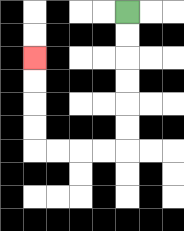{'start': '[5, 0]', 'end': '[1, 2]', 'path_directions': 'D,D,D,D,D,D,L,L,L,L,U,U,U,U', 'path_coordinates': '[[5, 0], [5, 1], [5, 2], [5, 3], [5, 4], [5, 5], [5, 6], [4, 6], [3, 6], [2, 6], [1, 6], [1, 5], [1, 4], [1, 3], [1, 2]]'}